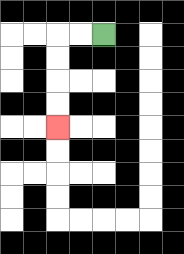{'start': '[4, 1]', 'end': '[2, 5]', 'path_directions': 'L,L,D,D,D,D', 'path_coordinates': '[[4, 1], [3, 1], [2, 1], [2, 2], [2, 3], [2, 4], [2, 5]]'}